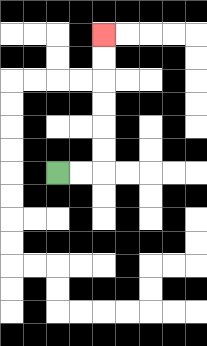{'start': '[2, 7]', 'end': '[4, 1]', 'path_directions': 'R,R,U,U,U,U,U,U', 'path_coordinates': '[[2, 7], [3, 7], [4, 7], [4, 6], [4, 5], [4, 4], [4, 3], [4, 2], [4, 1]]'}